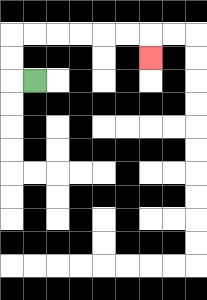{'start': '[1, 3]', 'end': '[6, 2]', 'path_directions': 'L,U,U,R,R,R,R,R,R,D', 'path_coordinates': '[[1, 3], [0, 3], [0, 2], [0, 1], [1, 1], [2, 1], [3, 1], [4, 1], [5, 1], [6, 1], [6, 2]]'}